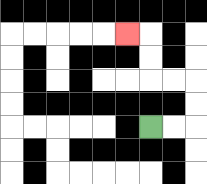{'start': '[6, 5]', 'end': '[5, 1]', 'path_directions': 'R,R,U,U,L,L,U,U,L', 'path_coordinates': '[[6, 5], [7, 5], [8, 5], [8, 4], [8, 3], [7, 3], [6, 3], [6, 2], [6, 1], [5, 1]]'}